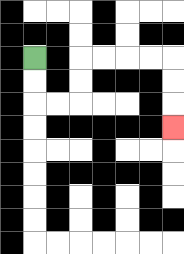{'start': '[1, 2]', 'end': '[7, 5]', 'path_directions': 'D,D,R,R,U,U,R,R,R,R,D,D,D', 'path_coordinates': '[[1, 2], [1, 3], [1, 4], [2, 4], [3, 4], [3, 3], [3, 2], [4, 2], [5, 2], [6, 2], [7, 2], [7, 3], [7, 4], [7, 5]]'}